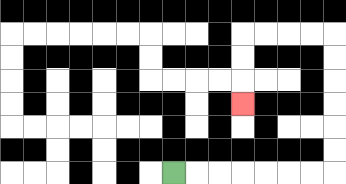{'start': '[7, 7]', 'end': '[10, 4]', 'path_directions': 'R,R,R,R,R,R,R,U,U,U,U,U,U,L,L,L,L,D,D,D', 'path_coordinates': '[[7, 7], [8, 7], [9, 7], [10, 7], [11, 7], [12, 7], [13, 7], [14, 7], [14, 6], [14, 5], [14, 4], [14, 3], [14, 2], [14, 1], [13, 1], [12, 1], [11, 1], [10, 1], [10, 2], [10, 3], [10, 4]]'}